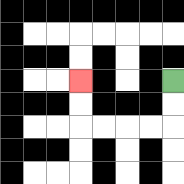{'start': '[7, 3]', 'end': '[3, 3]', 'path_directions': 'D,D,L,L,L,L,U,U', 'path_coordinates': '[[7, 3], [7, 4], [7, 5], [6, 5], [5, 5], [4, 5], [3, 5], [3, 4], [3, 3]]'}